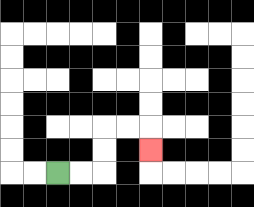{'start': '[2, 7]', 'end': '[6, 6]', 'path_directions': 'R,R,U,U,R,R,D', 'path_coordinates': '[[2, 7], [3, 7], [4, 7], [4, 6], [4, 5], [5, 5], [6, 5], [6, 6]]'}